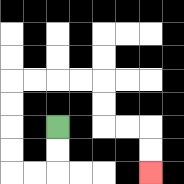{'start': '[2, 5]', 'end': '[6, 7]', 'path_directions': 'D,D,L,L,U,U,U,U,R,R,R,R,D,D,R,R,D,D', 'path_coordinates': '[[2, 5], [2, 6], [2, 7], [1, 7], [0, 7], [0, 6], [0, 5], [0, 4], [0, 3], [1, 3], [2, 3], [3, 3], [4, 3], [4, 4], [4, 5], [5, 5], [6, 5], [6, 6], [6, 7]]'}